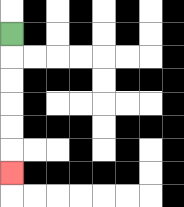{'start': '[0, 1]', 'end': '[0, 7]', 'path_directions': 'D,D,D,D,D,D', 'path_coordinates': '[[0, 1], [0, 2], [0, 3], [0, 4], [0, 5], [0, 6], [0, 7]]'}